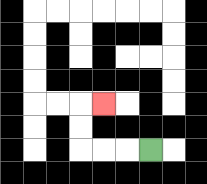{'start': '[6, 6]', 'end': '[4, 4]', 'path_directions': 'L,L,L,U,U,R', 'path_coordinates': '[[6, 6], [5, 6], [4, 6], [3, 6], [3, 5], [3, 4], [4, 4]]'}